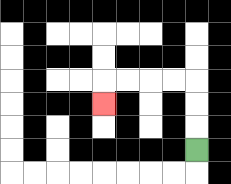{'start': '[8, 6]', 'end': '[4, 4]', 'path_directions': 'U,U,U,L,L,L,L,D', 'path_coordinates': '[[8, 6], [8, 5], [8, 4], [8, 3], [7, 3], [6, 3], [5, 3], [4, 3], [4, 4]]'}